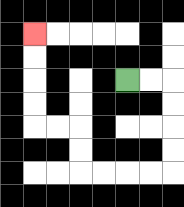{'start': '[5, 3]', 'end': '[1, 1]', 'path_directions': 'R,R,D,D,D,D,L,L,L,L,U,U,L,L,U,U,U,U', 'path_coordinates': '[[5, 3], [6, 3], [7, 3], [7, 4], [7, 5], [7, 6], [7, 7], [6, 7], [5, 7], [4, 7], [3, 7], [3, 6], [3, 5], [2, 5], [1, 5], [1, 4], [1, 3], [1, 2], [1, 1]]'}